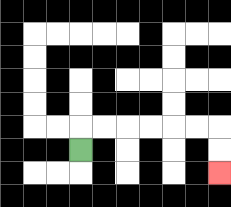{'start': '[3, 6]', 'end': '[9, 7]', 'path_directions': 'U,R,R,R,R,R,R,D,D', 'path_coordinates': '[[3, 6], [3, 5], [4, 5], [5, 5], [6, 5], [7, 5], [8, 5], [9, 5], [9, 6], [9, 7]]'}